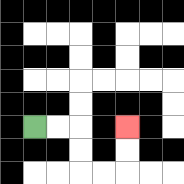{'start': '[1, 5]', 'end': '[5, 5]', 'path_directions': 'R,R,D,D,R,R,U,U', 'path_coordinates': '[[1, 5], [2, 5], [3, 5], [3, 6], [3, 7], [4, 7], [5, 7], [5, 6], [5, 5]]'}